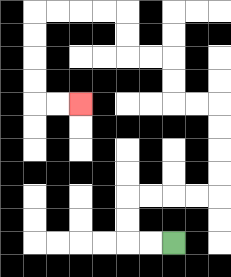{'start': '[7, 10]', 'end': '[3, 4]', 'path_directions': 'L,L,U,U,R,R,R,R,U,U,U,U,L,L,U,U,L,L,U,U,L,L,L,L,D,D,D,D,R,R', 'path_coordinates': '[[7, 10], [6, 10], [5, 10], [5, 9], [5, 8], [6, 8], [7, 8], [8, 8], [9, 8], [9, 7], [9, 6], [9, 5], [9, 4], [8, 4], [7, 4], [7, 3], [7, 2], [6, 2], [5, 2], [5, 1], [5, 0], [4, 0], [3, 0], [2, 0], [1, 0], [1, 1], [1, 2], [1, 3], [1, 4], [2, 4], [3, 4]]'}